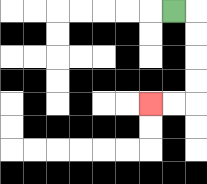{'start': '[7, 0]', 'end': '[6, 4]', 'path_directions': 'R,D,D,D,D,L,L', 'path_coordinates': '[[7, 0], [8, 0], [8, 1], [8, 2], [8, 3], [8, 4], [7, 4], [6, 4]]'}